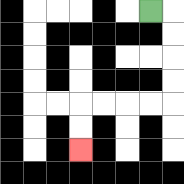{'start': '[6, 0]', 'end': '[3, 6]', 'path_directions': 'R,D,D,D,D,L,L,L,L,D,D', 'path_coordinates': '[[6, 0], [7, 0], [7, 1], [7, 2], [7, 3], [7, 4], [6, 4], [5, 4], [4, 4], [3, 4], [3, 5], [3, 6]]'}